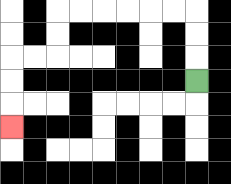{'start': '[8, 3]', 'end': '[0, 5]', 'path_directions': 'U,U,U,L,L,L,L,L,L,D,D,L,L,D,D,D', 'path_coordinates': '[[8, 3], [8, 2], [8, 1], [8, 0], [7, 0], [6, 0], [5, 0], [4, 0], [3, 0], [2, 0], [2, 1], [2, 2], [1, 2], [0, 2], [0, 3], [0, 4], [0, 5]]'}